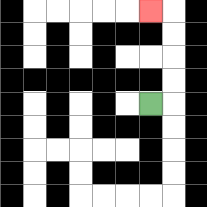{'start': '[6, 4]', 'end': '[6, 0]', 'path_directions': 'R,U,U,U,U,L', 'path_coordinates': '[[6, 4], [7, 4], [7, 3], [7, 2], [7, 1], [7, 0], [6, 0]]'}